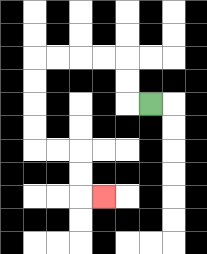{'start': '[6, 4]', 'end': '[4, 8]', 'path_directions': 'L,U,U,L,L,L,L,D,D,D,D,R,R,D,D,R', 'path_coordinates': '[[6, 4], [5, 4], [5, 3], [5, 2], [4, 2], [3, 2], [2, 2], [1, 2], [1, 3], [1, 4], [1, 5], [1, 6], [2, 6], [3, 6], [3, 7], [3, 8], [4, 8]]'}